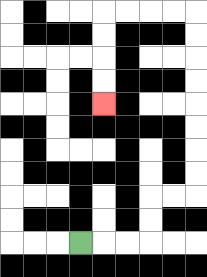{'start': '[3, 10]', 'end': '[4, 4]', 'path_directions': 'R,R,R,U,U,R,R,U,U,U,U,U,U,U,U,L,L,L,L,D,D,D,D', 'path_coordinates': '[[3, 10], [4, 10], [5, 10], [6, 10], [6, 9], [6, 8], [7, 8], [8, 8], [8, 7], [8, 6], [8, 5], [8, 4], [8, 3], [8, 2], [8, 1], [8, 0], [7, 0], [6, 0], [5, 0], [4, 0], [4, 1], [4, 2], [4, 3], [4, 4]]'}